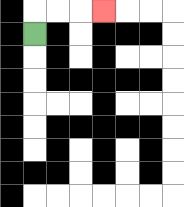{'start': '[1, 1]', 'end': '[4, 0]', 'path_directions': 'U,R,R,R', 'path_coordinates': '[[1, 1], [1, 0], [2, 0], [3, 0], [4, 0]]'}